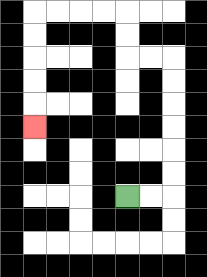{'start': '[5, 8]', 'end': '[1, 5]', 'path_directions': 'R,R,U,U,U,U,U,U,L,L,U,U,L,L,L,L,D,D,D,D,D', 'path_coordinates': '[[5, 8], [6, 8], [7, 8], [7, 7], [7, 6], [7, 5], [7, 4], [7, 3], [7, 2], [6, 2], [5, 2], [5, 1], [5, 0], [4, 0], [3, 0], [2, 0], [1, 0], [1, 1], [1, 2], [1, 3], [1, 4], [1, 5]]'}